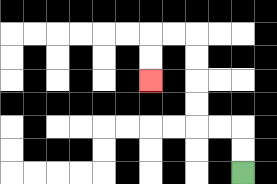{'start': '[10, 7]', 'end': '[6, 3]', 'path_directions': 'U,U,L,L,U,U,U,U,L,L,D,D', 'path_coordinates': '[[10, 7], [10, 6], [10, 5], [9, 5], [8, 5], [8, 4], [8, 3], [8, 2], [8, 1], [7, 1], [6, 1], [6, 2], [6, 3]]'}